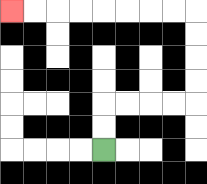{'start': '[4, 6]', 'end': '[0, 0]', 'path_directions': 'U,U,R,R,R,R,U,U,U,U,L,L,L,L,L,L,L,L', 'path_coordinates': '[[4, 6], [4, 5], [4, 4], [5, 4], [6, 4], [7, 4], [8, 4], [8, 3], [8, 2], [8, 1], [8, 0], [7, 0], [6, 0], [5, 0], [4, 0], [3, 0], [2, 0], [1, 0], [0, 0]]'}